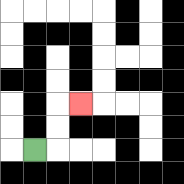{'start': '[1, 6]', 'end': '[3, 4]', 'path_directions': 'R,U,U,R', 'path_coordinates': '[[1, 6], [2, 6], [2, 5], [2, 4], [3, 4]]'}